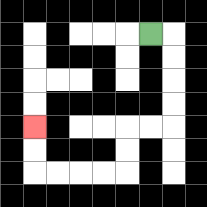{'start': '[6, 1]', 'end': '[1, 5]', 'path_directions': 'R,D,D,D,D,L,L,D,D,L,L,L,L,U,U', 'path_coordinates': '[[6, 1], [7, 1], [7, 2], [7, 3], [7, 4], [7, 5], [6, 5], [5, 5], [5, 6], [5, 7], [4, 7], [3, 7], [2, 7], [1, 7], [1, 6], [1, 5]]'}